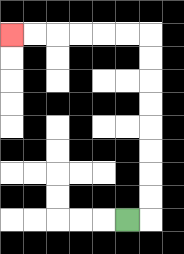{'start': '[5, 9]', 'end': '[0, 1]', 'path_directions': 'R,U,U,U,U,U,U,U,U,L,L,L,L,L,L', 'path_coordinates': '[[5, 9], [6, 9], [6, 8], [6, 7], [6, 6], [6, 5], [6, 4], [6, 3], [6, 2], [6, 1], [5, 1], [4, 1], [3, 1], [2, 1], [1, 1], [0, 1]]'}